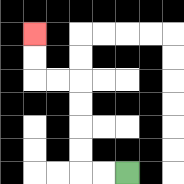{'start': '[5, 7]', 'end': '[1, 1]', 'path_directions': 'L,L,U,U,U,U,L,L,U,U', 'path_coordinates': '[[5, 7], [4, 7], [3, 7], [3, 6], [3, 5], [3, 4], [3, 3], [2, 3], [1, 3], [1, 2], [1, 1]]'}